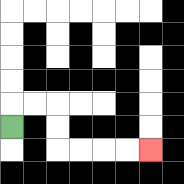{'start': '[0, 5]', 'end': '[6, 6]', 'path_directions': 'U,R,R,D,D,R,R,R,R', 'path_coordinates': '[[0, 5], [0, 4], [1, 4], [2, 4], [2, 5], [2, 6], [3, 6], [4, 6], [5, 6], [6, 6]]'}